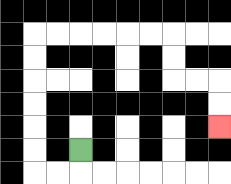{'start': '[3, 6]', 'end': '[9, 5]', 'path_directions': 'D,L,L,U,U,U,U,U,U,R,R,R,R,R,R,D,D,R,R,D,D', 'path_coordinates': '[[3, 6], [3, 7], [2, 7], [1, 7], [1, 6], [1, 5], [1, 4], [1, 3], [1, 2], [1, 1], [2, 1], [3, 1], [4, 1], [5, 1], [6, 1], [7, 1], [7, 2], [7, 3], [8, 3], [9, 3], [9, 4], [9, 5]]'}